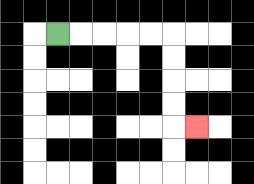{'start': '[2, 1]', 'end': '[8, 5]', 'path_directions': 'R,R,R,R,R,D,D,D,D,R', 'path_coordinates': '[[2, 1], [3, 1], [4, 1], [5, 1], [6, 1], [7, 1], [7, 2], [7, 3], [7, 4], [7, 5], [8, 5]]'}